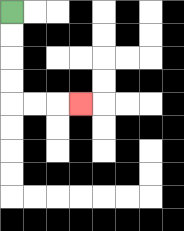{'start': '[0, 0]', 'end': '[3, 4]', 'path_directions': 'D,D,D,D,R,R,R', 'path_coordinates': '[[0, 0], [0, 1], [0, 2], [0, 3], [0, 4], [1, 4], [2, 4], [3, 4]]'}